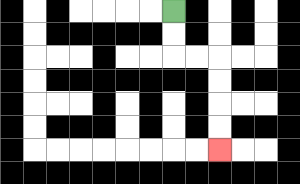{'start': '[7, 0]', 'end': '[9, 6]', 'path_directions': 'D,D,R,R,D,D,D,D', 'path_coordinates': '[[7, 0], [7, 1], [7, 2], [8, 2], [9, 2], [9, 3], [9, 4], [9, 5], [9, 6]]'}